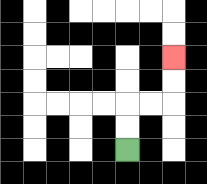{'start': '[5, 6]', 'end': '[7, 2]', 'path_directions': 'U,U,R,R,U,U', 'path_coordinates': '[[5, 6], [5, 5], [5, 4], [6, 4], [7, 4], [7, 3], [7, 2]]'}